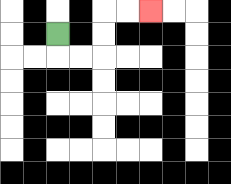{'start': '[2, 1]', 'end': '[6, 0]', 'path_directions': 'D,R,R,U,U,R,R', 'path_coordinates': '[[2, 1], [2, 2], [3, 2], [4, 2], [4, 1], [4, 0], [5, 0], [6, 0]]'}